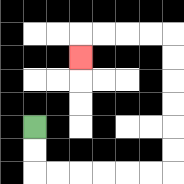{'start': '[1, 5]', 'end': '[3, 2]', 'path_directions': 'D,D,R,R,R,R,R,R,U,U,U,U,U,U,L,L,L,L,D', 'path_coordinates': '[[1, 5], [1, 6], [1, 7], [2, 7], [3, 7], [4, 7], [5, 7], [6, 7], [7, 7], [7, 6], [7, 5], [7, 4], [7, 3], [7, 2], [7, 1], [6, 1], [5, 1], [4, 1], [3, 1], [3, 2]]'}